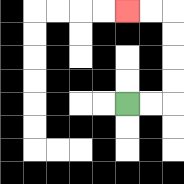{'start': '[5, 4]', 'end': '[5, 0]', 'path_directions': 'R,R,U,U,U,U,L,L', 'path_coordinates': '[[5, 4], [6, 4], [7, 4], [7, 3], [7, 2], [7, 1], [7, 0], [6, 0], [5, 0]]'}